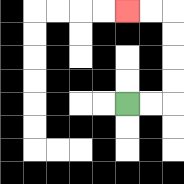{'start': '[5, 4]', 'end': '[5, 0]', 'path_directions': 'R,R,U,U,U,U,L,L', 'path_coordinates': '[[5, 4], [6, 4], [7, 4], [7, 3], [7, 2], [7, 1], [7, 0], [6, 0], [5, 0]]'}